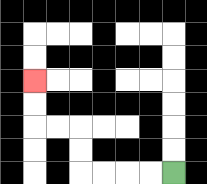{'start': '[7, 7]', 'end': '[1, 3]', 'path_directions': 'L,L,L,L,U,U,L,L,U,U', 'path_coordinates': '[[7, 7], [6, 7], [5, 7], [4, 7], [3, 7], [3, 6], [3, 5], [2, 5], [1, 5], [1, 4], [1, 3]]'}